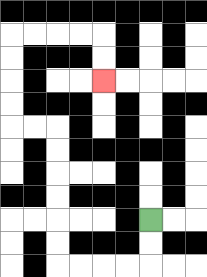{'start': '[6, 9]', 'end': '[4, 3]', 'path_directions': 'D,D,L,L,L,L,U,U,U,U,U,U,L,L,U,U,U,U,R,R,R,R,D,D', 'path_coordinates': '[[6, 9], [6, 10], [6, 11], [5, 11], [4, 11], [3, 11], [2, 11], [2, 10], [2, 9], [2, 8], [2, 7], [2, 6], [2, 5], [1, 5], [0, 5], [0, 4], [0, 3], [0, 2], [0, 1], [1, 1], [2, 1], [3, 1], [4, 1], [4, 2], [4, 3]]'}